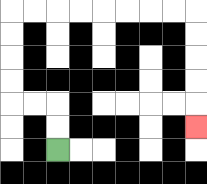{'start': '[2, 6]', 'end': '[8, 5]', 'path_directions': 'U,U,L,L,U,U,U,U,R,R,R,R,R,R,R,R,D,D,D,D,D', 'path_coordinates': '[[2, 6], [2, 5], [2, 4], [1, 4], [0, 4], [0, 3], [0, 2], [0, 1], [0, 0], [1, 0], [2, 0], [3, 0], [4, 0], [5, 0], [6, 0], [7, 0], [8, 0], [8, 1], [8, 2], [8, 3], [8, 4], [8, 5]]'}